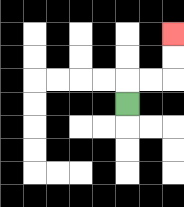{'start': '[5, 4]', 'end': '[7, 1]', 'path_directions': 'U,R,R,U,U', 'path_coordinates': '[[5, 4], [5, 3], [6, 3], [7, 3], [7, 2], [7, 1]]'}